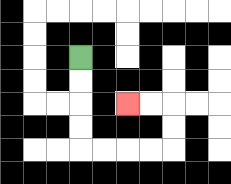{'start': '[3, 2]', 'end': '[5, 4]', 'path_directions': 'D,D,D,D,R,R,R,R,U,U,L,L', 'path_coordinates': '[[3, 2], [3, 3], [3, 4], [3, 5], [3, 6], [4, 6], [5, 6], [6, 6], [7, 6], [7, 5], [7, 4], [6, 4], [5, 4]]'}